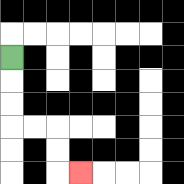{'start': '[0, 2]', 'end': '[3, 7]', 'path_directions': 'D,D,D,R,R,D,D,R', 'path_coordinates': '[[0, 2], [0, 3], [0, 4], [0, 5], [1, 5], [2, 5], [2, 6], [2, 7], [3, 7]]'}